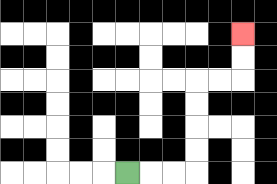{'start': '[5, 7]', 'end': '[10, 1]', 'path_directions': 'R,R,R,U,U,U,U,R,R,U,U', 'path_coordinates': '[[5, 7], [6, 7], [7, 7], [8, 7], [8, 6], [8, 5], [8, 4], [8, 3], [9, 3], [10, 3], [10, 2], [10, 1]]'}